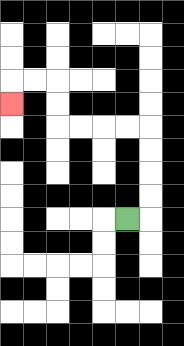{'start': '[5, 9]', 'end': '[0, 4]', 'path_directions': 'R,U,U,U,U,L,L,L,L,U,U,L,L,D', 'path_coordinates': '[[5, 9], [6, 9], [6, 8], [6, 7], [6, 6], [6, 5], [5, 5], [4, 5], [3, 5], [2, 5], [2, 4], [2, 3], [1, 3], [0, 3], [0, 4]]'}